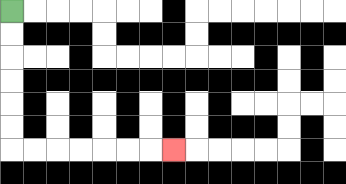{'start': '[0, 0]', 'end': '[7, 6]', 'path_directions': 'D,D,D,D,D,D,R,R,R,R,R,R,R', 'path_coordinates': '[[0, 0], [0, 1], [0, 2], [0, 3], [0, 4], [0, 5], [0, 6], [1, 6], [2, 6], [3, 6], [4, 6], [5, 6], [6, 6], [7, 6]]'}